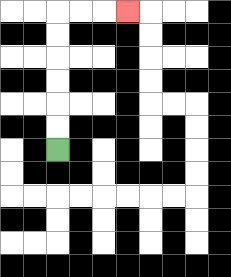{'start': '[2, 6]', 'end': '[5, 0]', 'path_directions': 'U,U,U,U,U,U,R,R,R', 'path_coordinates': '[[2, 6], [2, 5], [2, 4], [2, 3], [2, 2], [2, 1], [2, 0], [3, 0], [4, 0], [5, 0]]'}